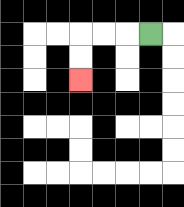{'start': '[6, 1]', 'end': '[3, 3]', 'path_directions': 'L,L,L,D,D', 'path_coordinates': '[[6, 1], [5, 1], [4, 1], [3, 1], [3, 2], [3, 3]]'}